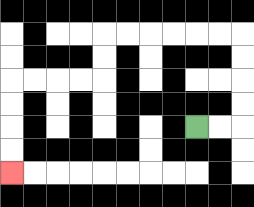{'start': '[8, 5]', 'end': '[0, 7]', 'path_directions': 'R,R,U,U,U,U,L,L,L,L,L,L,D,D,L,L,L,L,D,D,D,D', 'path_coordinates': '[[8, 5], [9, 5], [10, 5], [10, 4], [10, 3], [10, 2], [10, 1], [9, 1], [8, 1], [7, 1], [6, 1], [5, 1], [4, 1], [4, 2], [4, 3], [3, 3], [2, 3], [1, 3], [0, 3], [0, 4], [0, 5], [0, 6], [0, 7]]'}